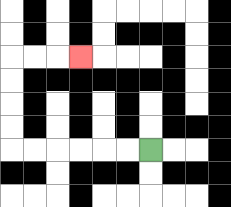{'start': '[6, 6]', 'end': '[3, 2]', 'path_directions': 'L,L,L,L,L,L,U,U,U,U,R,R,R', 'path_coordinates': '[[6, 6], [5, 6], [4, 6], [3, 6], [2, 6], [1, 6], [0, 6], [0, 5], [0, 4], [0, 3], [0, 2], [1, 2], [2, 2], [3, 2]]'}